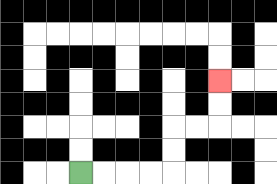{'start': '[3, 7]', 'end': '[9, 3]', 'path_directions': 'R,R,R,R,U,U,R,R,U,U', 'path_coordinates': '[[3, 7], [4, 7], [5, 7], [6, 7], [7, 7], [7, 6], [7, 5], [8, 5], [9, 5], [9, 4], [9, 3]]'}